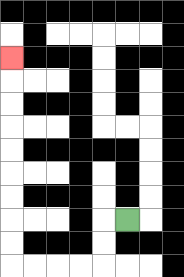{'start': '[5, 9]', 'end': '[0, 2]', 'path_directions': 'L,D,D,L,L,L,L,U,U,U,U,U,U,U,U,U', 'path_coordinates': '[[5, 9], [4, 9], [4, 10], [4, 11], [3, 11], [2, 11], [1, 11], [0, 11], [0, 10], [0, 9], [0, 8], [0, 7], [0, 6], [0, 5], [0, 4], [0, 3], [0, 2]]'}